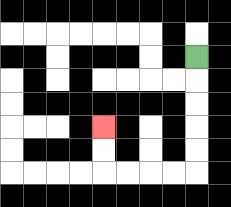{'start': '[8, 2]', 'end': '[4, 5]', 'path_directions': 'D,D,D,D,D,L,L,L,L,U,U', 'path_coordinates': '[[8, 2], [8, 3], [8, 4], [8, 5], [8, 6], [8, 7], [7, 7], [6, 7], [5, 7], [4, 7], [4, 6], [4, 5]]'}